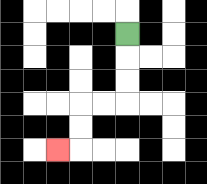{'start': '[5, 1]', 'end': '[2, 6]', 'path_directions': 'D,D,D,L,L,D,D,L', 'path_coordinates': '[[5, 1], [5, 2], [5, 3], [5, 4], [4, 4], [3, 4], [3, 5], [3, 6], [2, 6]]'}